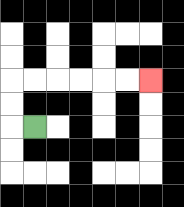{'start': '[1, 5]', 'end': '[6, 3]', 'path_directions': 'L,U,U,R,R,R,R,R,R', 'path_coordinates': '[[1, 5], [0, 5], [0, 4], [0, 3], [1, 3], [2, 3], [3, 3], [4, 3], [5, 3], [6, 3]]'}